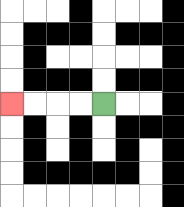{'start': '[4, 4]', 'end': '[0, 4]', 'path_directions': 'L,L,L,L', 'path_coordinates': '[[4, 4], [3, 4], [2, 4], [1, 4], [0, 4]]'}